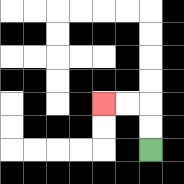{'start': '[6, 6]', 'end': '[4, 4]', 'path_directions': 'U,U,L,L', 'path_coordinates': '[[6, 6], [6, 5], [6, 4], [5, 4], [4, 4]]'}